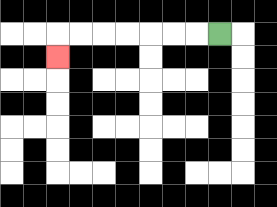{'start': '[9, 1]', 'end': '[2, 2]', 'path_directions': 'L,L,L,L,L,L,L,D', 'path_coordinates': '[[9, 1], [8, 1], [7, 1], [6, 1], [5, 1], [4, 1], [3, 1], [2, 1], [2, 2]]'}